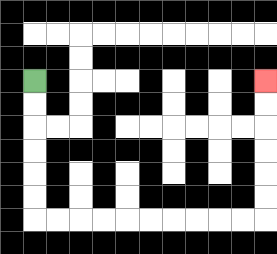{'start': '[1, 3]', 'end': '[11, 3]', 'path_directions': 'D,D,D,D,D,D,R,R,R,R,R,R,R,R,R,R,U,U,U,U,U,U', 'path_coordinates': '[[1, 3], [1, 4], [1, 5], [1, 6], [1, 7], [1, 8], [1, 9], [2, 9], [3, 9], [4, 9], [5, 9], [6, 9], [7, 9], [8, 9], [9, 9], [10, 9], [11, 9], [11, 8], [11, 7], [11, 6], [11, 5], [11, 4], [11, 3]]'}